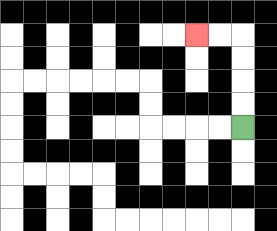{'start': '[10, 5]', 'end': '[8, 1]', 'path_directions': 'U,U,U,U,L,L', 'path_coordinates': '[[10, 5], [10, 4], [10, 3], [10, 2], [10, 1], [9, 1], [8, 1]]'}